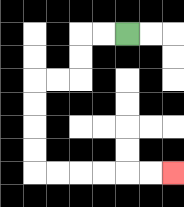{'start': '[5, 1]', 'end': '[7, 7]', 'path_directions': 'L,L,D,D,L,L,D,D,D,D,R,R,R,R,R,R', 'path_coordinates': '[[5, 1], [4, 1], [3, 1], [3, 2], [3, 3], [2, 3], [1, 3], [1, 4], [1, 5], [1, 6], [1, 7], [2, 7], [3, 7], [4, 7], [5, 7], [6, 7], [7, 7]]'}